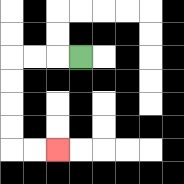{'start': '[3, 2]', 'end': '[2, 6]', 'path_directions': 'L,L,L,D,D,D,D,R,R', 'path_coordinates': '[[3, 2], [2, 2], [1, 2], [0, 2], [0, 3], [0, 4], [0, 5], [0, 6], [1, 6], [2, 6]]'}